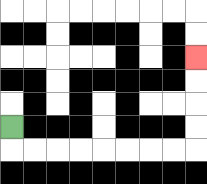{'start': '[0, 5]', 'end': '[8, 2]', 'path_directions': 'D,R,R,R,R,R,R,R,R,U,U,U,U', 'path_coordinates': '[[0, 5], [0, 6], [1, 6], [2, 6], [3, 6], [4, 6], [5, 6], [6, 6], [7, 6], [8, 6], [8, 5], [8, 4], [8, 3], [8, 2]]'}